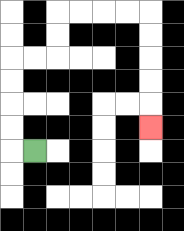{'start': '[1, 6]', 'end': '[6, 5]', 'path_directions': 'L,U,U,U,U,R,R,U,U,R,R,R,R,D,D,D,D,D', 'path_coordinates': '[[1, 6], [0, 6], [0, 5], [0, 4], [0, 3], [0, 2], [1, 2], [2, 2], [2, 1], [2, 0], [3, 0], [4, 0], [5, 0], [6, 0], [6, 1], [6, 2], [6, 3], [6, 4], [6, 5]]'}